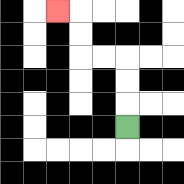{'start': '[5, 5]', 'end': '[2, 0]', 'path_directions': 'U,U,U,L,L,U,U,L', 'path_coordinates': '[[5, 5], [5, 4], [5, 3], [5, 2], [4, 2], [3, 2], [3, 1], [3, 0], [2, 0]]'}